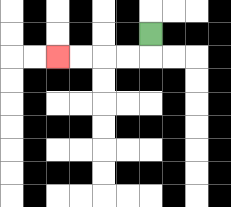{'start': '[6, 1]', 'end': '[2, 2]', 'path_directions': 'D,L,L,L,L', 'path_coordinates': '[[6, 1], [6, 2], [5, 2], [4, 2], [3, 2], [2, 2]]'}